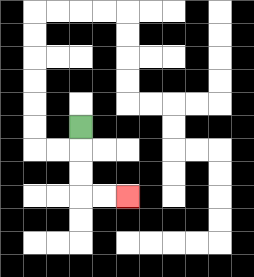{'start': '[3, 5]', 'end': '[5, 8]', 'path_directions': 'D,D,D,R,R', 'path_coordinates': '[[3, 5], [3, 6], [3, 7], [3, 8], [4, 8], [5, 8]]'}